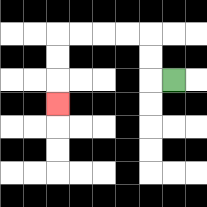{'start': '[7, 3]', 'end': '[2, 4]', 'path_directions': 'L,U,U,L,L,L,L,D,D,D', 'path_coordinates': '[[7, 3], [6, 3], [6, 2], [6, 1], [5, 1], [4, 1], [3, 1], [2, 1], [2, 2], [2, 3], [2, 4]]'}